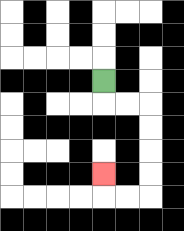{'start': '[4, 3]', 'end': '[4, 7]', 'path_directions': 'D,R,R,D,D,D,D,L,L,U', 'path_coordinates': '[[4, 3], [4, 4], [5, 4], [6, 4], [6, 5], [6, 6], [6, 7], [6, 8], [5, 8], [4, 8], [4, 7]]'}